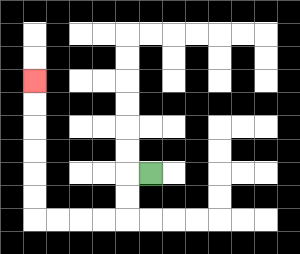{'start': '[6, 7]', 'end': '[1, 3]', 'path_directions': 'L,D,D,L,L,L,L,U,U,U,U,U,U', 'path_coordinates': '[[6, 7], [5, 7], [5, 8], [5, 9], [4, 9], [3, 9], [2, 9], [1, 9], [1, 8], [1, 7], [1, 6], [1, 5], [1, 4], [1, 3]]'}